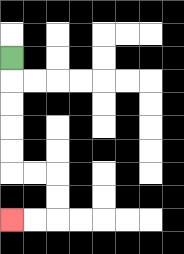{'start': '[0, 2]', 'end': '[0, 9]', 'path_directions': 'D,D,D,D,D,R,R,D,D,L,L', 'path_coordinates': '[[0, 2], [0, 3], [0, 4], [0, 5], [0, 6], [0, 7], [1, 7], [2, 7], [2, 8], [2, 9], [1, 9], [0, 9]]'}